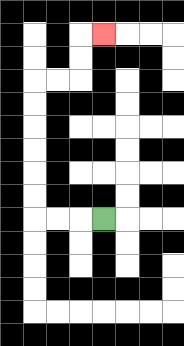{'start': '[4, 9]', 'end': '[4, 1]', 'path_directions': 'L,L,L,U,U,U,U,U,U,R,R,U,U,R', 'path_coordinates': '[[4, 9], [3, 9], [2, 9], [1, 9], [1, 8], [1, 7], [1, 6], [1, 5], [1, 4], [1, 3], [2, 3], [3, 3], [3, 2], [3, 1], [4, 1]]'}